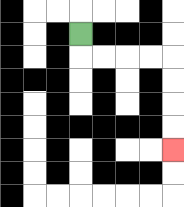{'start': '[3, 1]', 'end': '[7, 6]', 'path_directions': 'D,R,R,R,R,D,D,D,D', 'path_coordinates': '[[3, 1], [3, 2], [4, 2], [5, 2], [6, 2], [7, 2], [7, 3], [7, 4], [7, 5], [7, 6]]'}